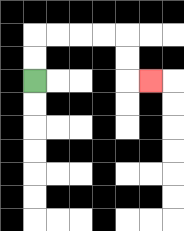{'start': '[1, 3]', 'end': '[6, 3]', 'path_directions': 'U,U,R,R,R,R,D,D,R', 'path_coordinates': '[[1, 3], [1, 2], [1, 1], [2, 1], [3, 1], [4, 1], [5, 1], [5, 2], [5, 3], [6, 3]]'}